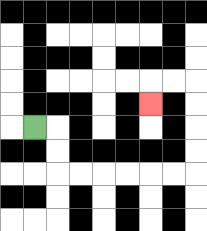{'start': '[1, 5]', 'end': '[6, 4]', 'path_directions': 'R,D,D,R,R,R,R,R,R,U,U,U,U,L,L,D', 'path_coordinates': '[[1, 5], [2, 5], [2, 6], [2, 7], [3, 7], [4, 7], [5, 7], [6, 7], [7, 7], [8, 7], [8, 6], [8, 5], [8, 4], [8, 3], [7, 3], [6, 3], [6, 4]]'}